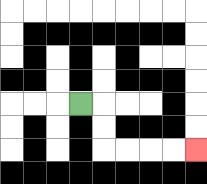{'start': '[3, 4]', 'end': '[8, 6]', 'path_directions': 'R,D,D,R,R,R,R', 'path_coordinates': '[[3, 4], [4, 4], [4, 5], [4, 6], [5, 6], [6, 6], [7, 6], [8, 6]]'}